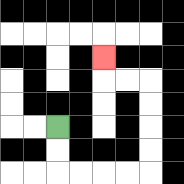{'start': '[2, 5]', 'end': '[4, 2]', 'path_directions': 'D,D,R,R,R,R,U,U,U,U,L,L,U', 'path_coordinates': '[[2, 5], [2, 6], [2, 7], [3, 7], [4, 7], [5, 7], [6, 7], [6, 6], [6, 5], [6, 4], [6, 3], [5, 3], [4, 3], [4, 2]]'}